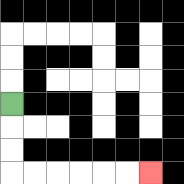{'start': '[0, 4]', 'end': '[6, 7]', 'path_directions': 'D,D,D,R,R,R,R,R,R', 'path_coordinates': '[[0, 4], [0, 5], [0, 6], [0, 7], [1, 7], [2, 7], [3, 7], [4, 7], [5, 7], [6, 7]]'}